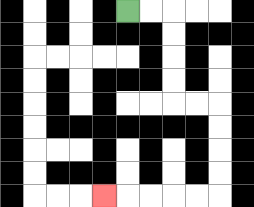{'start': '[5, 0]', 'end': '[4, 8]', 'path_directions': 'R,R,D,D,D,D,R,R,D,D,D,D,L,L,L,L,L', 'path_coordinates': '[[5, 0], [6, 0], [7, 0], [7, 1], [7, 2], [7, 3], [7, 4], [8, 4], [9, 4], [9, 5], [9, 6], [9, 7], [9, 8], [8, 8], [7, 8], [6, 8], [5, 8], [4, 8]]'}